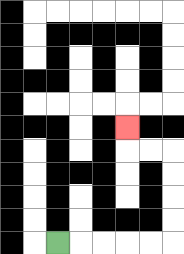{'start': '[2, 10]', 'end': '[5, 5]', 'path_directions': 'R,R,R,R,R,U,U,U,U,L,L,U', 'path_coordinates': '[[2, 10], [3, 10], [4, 10], [5, 10], [6, 10], [7, 10], [7, 9], [7, 8], [7, 7], [7, 6], [6, 6], [5, 6], [5, 5]]'}